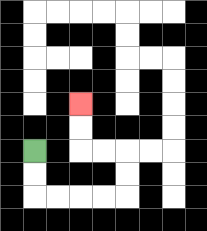{'start': '[1, 6]', 'end': '[3, 4]', 'path_directions': 'D,D,R,R,R,R,U,U,L,L,U,U', 'path_coordinates': '[[1, 6], [1, 7], [1, 8], [2, 8], [3, 8], [4, 8], [5, 8], [5, 7], [5, 6], [4, 6], [3, 6], [3, 5], [3, 4]]'}